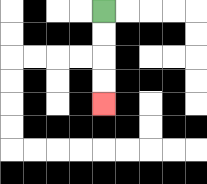{'start': '[4, 0]', 'end': '[4, 4]', 'path_directions': 'D,D,D,D', 'path_coordinates': '[[4, 0], [4, 1], [4, 2], [4, 3], [4, 4]]'}